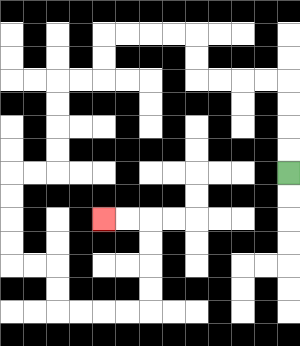{'start': '[12, 7]', 'end': '[4, 9]', 'path_directions': 'U,U,U,U,L,L,L,L,U,U,L,L,L,L,D,D,L,L,D,D,D,D,L,L,D,D,D,D,R,R,D,D,R,R,R,R,U,U,U,U,L,L', 'path_coordinates': '[[12, 7], [12, 6], [12, 5], [12, 4], [12, 3], [11, 3], [10, 3], [9, 3], [8, 3], [8, 2], [8, 1], [7, 1], [6, 1], [5, 1], [4, 1], [4, 2], [4, 3], [3, 3], [2, 3], [2, 4], [2, 5], [2, 6], [2, 7], [1, 7], [0, 7], [0, 8], [0, 9], [0, 10], [0, 11], [1, 11], [2, 11], [2, 12], [2, 13], [3, 13], [4, 13], [5, 13], [6, 13], [6, 12], [6, 11], [6, 10], [6, 9], [5, 9], [4, 9]]'}